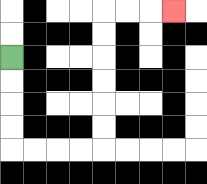{'start': '[0, 2]', 'end': '[7, 0]', 'path_directions': 'D,D,D,D,R,R,R,R,U,U,U,U,U,U,R,R,R', 'path_coordinates': '[[0, 2], [0, 3], [0, 4], [0, 5], [0, 6], [1, 6], [2, 6], [3, 6], [4, 6], [4, 5], [4, 4], [4, 3], [4, 2], [4, 1], [4, 0], [5, 0], [6, 0], [7, 0]]'}